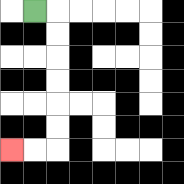{'start': '[1, 0]', 'end': '[0, 6]', 'path_directions': 'R,D,D,D,D,D,D,L,L', 'path_coordinates': '[[1, 0], [2, 0], [2, 1], [2, 2], [2, 3], [2, 4], [2, 5], [2, 6], [1, 6], [0, 6]]'}